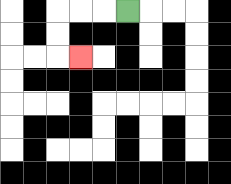{'start': '[5, 0]', 'end': '[3, 2]', 'path_directions': 'L,L,L,D,D,R', 'path_coordinates': '[[5, 0], [4, 0], [3, 0], [2, 0], [2, 1], [2, 2], [3, 2]]'}